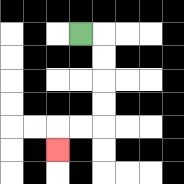{'start': '[3, 1]', 'end': '[2, 6]', 'path_directions': 'R,D,D,D,D,L,L,D', 'path_coordinates': '[[3, 1], [4, 1], [4, 2], [4, 3], [4, 4], [4, 5], [3, 5], [2, 5], [2, 6]]'}